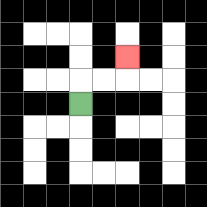{'start': '[3, 4]', 'end': '[5, 2]', 'path_directions': 'U,R,R,U', 'path_coordinates': '[[3, 4], [3, 3], [4, 3], [5, 3], [5, 2]]'}